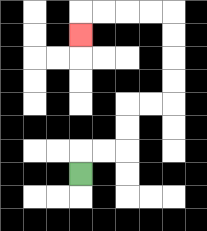{'start': '[3, 7]', 'end': '[3, 1]', 'path_directions': 'U,R,R,U,U,R,R,U,U,U,U,L,L,L,L,D', 'path_coordinates': '[[3, 7], [3, 6], [4, 6], [5, 6], [5, 5], [5, 4], [6, 4], [7, 4], [7, 3], [7, 2], [7, 1], [7, 0], [6, 0], [5, 0], [4, 0], [3, 0], [3, 1]]'}